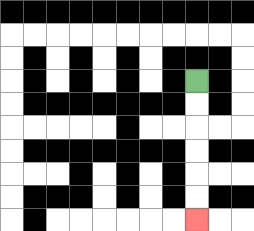{'start': '[8, 3]', 'end': '[8, 9]', 'path_directions': 'D,D,D,D,D,D', 'path_coordinates': '[[8, 3], [8, 4], [8, 5], [8, 6], [8, 7], [8, 8], [8, 9]]'}